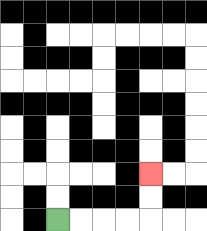{'start': '[2, 9]', 'end': '[6, 7]', 'path_directions': 'R,R,R,R,U,U', 'path_coordinates': '[[2, 9], [3, 9], [4, 9], [5, 9], [6, 9], [6, 8], [6, 7]]'}